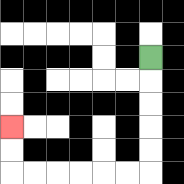{'start': '[6, 2]', 'end': '[0, 5]', 'path_directions': 'D,D,D,D,D,L,L,L,L,L,L,U,U', 'path_coordinates': '[[6, 2], [6, 3], [6, 4], [6, 5], [6, 6], [6, 7], [5, 7], [4, 7], [3, 7], [2, 7], [1, 7], [0, 7], [0, 6], [0, 5]]'}